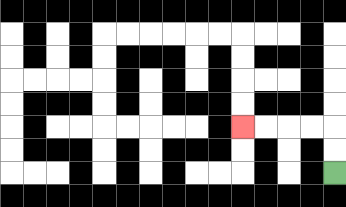{'start': '[14, 7]', 'end': '[10, 5]', 'path_directions': 'U,U,L,L,L,L', 'path_coordinates': '[[14, 7], [14, 6], [14, 5], [13, 5], [12, 5], [11, 5], [10, 5]]'}